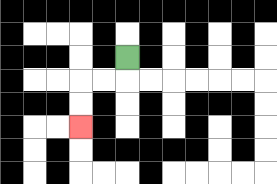{'start': '[5, 2]', 'end': '[3, 5]', 'path_directions': 'D,L,L,D,D', 'path_coordinates': '[[5, 2], [5, 3], [4, 3], [3, 3], [3, 4], [3, 5]]'}